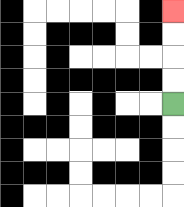{'start': '[7, 4]', 'end': '[7, 0]', 'path_directions': 'U,U,U,U', 'path_coordinates': '[[7, 4], [7, 3], [7, 2], [7, 1], [7, 0]]'}